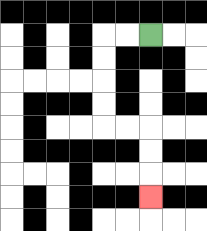{'start': '[6, 1]', 'end': '[6, 8]', 'path_directions': 'L,L,D,D,D,D,R,R,D,D,D', 'path_coordinates': '[[6, 1], [5, 1], [4, 1], [4, 2], [4, 3], [4, 4], [4, 5], [5, 5], [6, 5], [6, 6], [6, 7], [6, 8]]'}